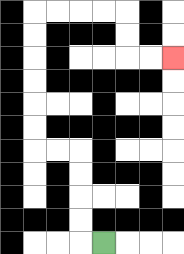{'start': '[4, 10]', 'end': '[7, 2]', 'path_directions': 'L,U,U,U,U,L,L,U,U,U,U,U,U,R,R,R,R,D,D,R,R', 'path_coordinates': '[[4, 10], [3, 10], [3, 9], [3, 8], [3, 7], [3, 6], [2, 6], [1, 6], [1, 5], [1, 4], [1, 3], [1, 2], [1, 1], [1, 0], [2, 0], [3, 0], [4, 0], [5, 0], [5, 1], [5, 2], [6, 2], [7, 2]]'}